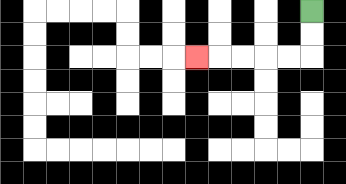{'start': '[13, 0]', 'end': '[8, 2]', 'path_directions': 'D,D,L,L,L,L,L', 'path_coordinates': '[[13, 0], [13, 1], [13, 2], [12, 2], [11, 2], [10, 2], [9, 2], [8, 2]]'}